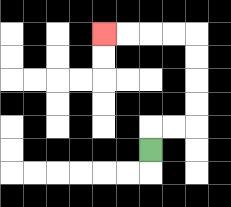{'start': '[6, 6]', 'end': '[4, 1]', 'path_directions': 'U,R,R,U,U,U,U,L,L,L,L', 'path_coordinates': '[[6, 6], [6, 5], [7, 5], [8, 5], [8, 4], [8, 3], [8, 2], [8, 1], [7, 1], [6, 1], [5, 1], [4, 1]]'}